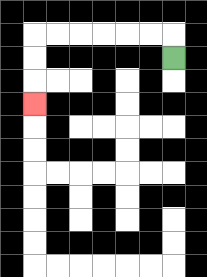{'start': '[7, 2]', 'end': '[1, 4]', 'path_directions': 'U,L,L,L,L,L,L,D,D,D', 'path_coordinates': '[[7, 2], [7, 1], [6, 1], [5, 1], [4, 1], [3, 1], [2, 1], [1, 1], [1, 2], [1, 3], [1, 4]]'}